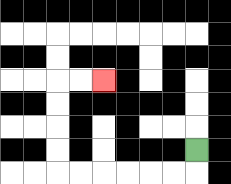{'start': '[8, 6]', 'end': '[4, 3]', 'path_directions': 'D,L,L,L,L,L,L,U,U,U,U,R,R', 'path_coordinates': '[[8, 6], [8, 7], [7, 7], [6, 7], [5, 7], [4, 7], [3, 7], [2, 7], [2, 6], [2, 5], [2, 4], [2, 3], [3, 3], [4, 3]]'}